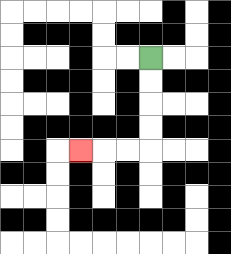{'start': '[6, 2]', 'end': '[3, 6]', 'path_directions': 'D,D,D,D,L,L,L', 'path_coordinates': '[[6, 2], [6, 3], [6, 4], [6, 5], [6, 6], [5, 6], [4, 6], [3, 6]]'}